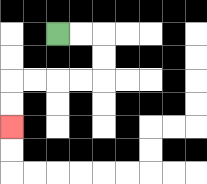{'start': '[2, 1]', 'end': '[0, 5]', 'path_directions': 'R,R,D,D,L,L,L,L,D,D', 'path_coordinates': '[[2, 1], [3, 1], [4, 1], [4, 2], [4, 3], [3, 3], [2, 3], [1, 3], [0, 3], [0, 4], [0, 5]]'}